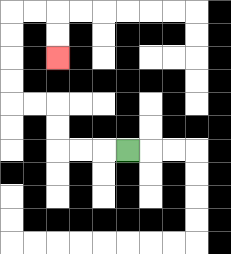{'start': '[5, 6]', 'end': '[2, 2]', 'path_directions': 'L,L,L,U,U,L,L,U,U,U,U,R,R,D,D', 'path_coordinates': '[[5, 6], [4, 6], [3, 6], [2, 6], [2, 5], [2, 4], [1, 4], [0, 4], [0, 3], [0, 2], [0, 1], [0, 0], [1, 0], [2, 0], [2, 1], [2, 2]]'}